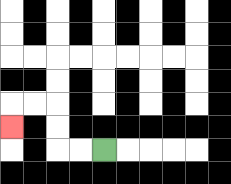{'start': '[4, 6]', 'end': '[0, 5]', 'path_directions': 'L,L,U,U,L,L,D', 'path_coordinates': '[[4, 6], [3, 6], [2, 6], [2, 5], [2, 4], [1, 4], [0, 4], [0, 5]]'}